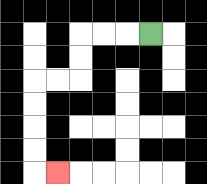{'start': '[6, 1]', 'end': '[2, 7]', 'path_directions': 'L,L,L,D,D,L,L,D,D,D,D,R', 'path_coordinates': '[[6, 1], [5, 1], [4, 1], [3, 1], [3, 2], [3, 3], [2, 3], [1, 3], [1, 4], [1, 5], [1, 6], [1, 7], [2, 7]]'}